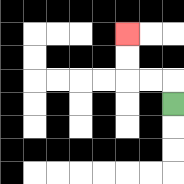{'start': '[7, 4]', 'end': '[5, 1]', 'path_directions': 'U,L,L,U,U', 'path_coordinates': '[[7, 4], [7, 3], [6, 3], [5, 3], [5, 2], [5, 1]]'}